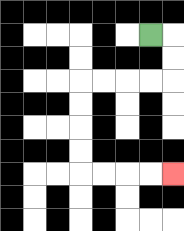{'start': '[6, 1]', 'end': '[7, 7]', 'path_directions': 'R,D,D,L,L,L,L,D,D,D,D,R,R,R,R', 'path_coordinates': '[[6, 1], [7, 1], [7, 2], [7, 3], [6, 3], [5, 3], [4, 3], [3, 3], [3, 4], [3, 5], [3, 6], [3, 7], [4, 7], [5, 7], [6, 7], [7, 7]]'}